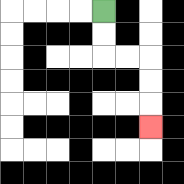{'start': '[4, 0]', 'end': '[6, 5]', 'path_directions': 'D,D,R,R,D,D,D', 'path_coordinates': '[[4, 0], [4, 1], [4, 2], [5, 2], [6, 2], [6, 3], [6, 4], [6, 5]]'}